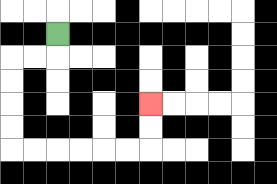{'start': '[2, 1]', 'end': '[6, 4]', 'path_directions': 'D,L,L,D,D,D,D,R,R,R,R,R,R,U,U', 'path_coordinates': '[[2, 1], [2, 2], [1, 2], [0, 2], [0, 3], [0, 4], [0, 5], [0, 6], [1, 6], [2, 6], [3, 6], [4, 6], [5, 6], [6, 6], [6, 5], [6, 4]]'}